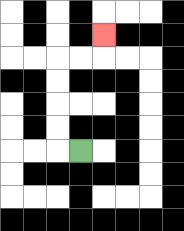{'start': '[3, 6]', 'end': '[4, 1]', 'path_directions': 'L,U,U,U,U,R,R,U', 'path_coordinates': '[[3, 6], [2, 6], [2, 5], [2, 4], [2, 3], [2, 2], [3, 2], [4, 2], [4, 1]]'}